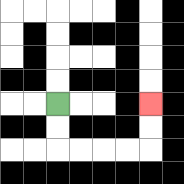{'start': '[2, 4]', 'end': '[6, 4]', 'path_directions': 'D,D,R,R,R,R,U,U', 'path_coordinates': '[[2, 4], [2, 5], [2, 6], [3, 6], [4, 6], [5, 6], [6, 6], [6, 5], [6, 4]]'}